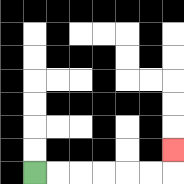{'start': '[1, 7]', 'end': '[7, 6]', 'path_directions': 'R,R,R,R,R,R,U', 'path_coordinates': '[[1, 7], [2, 7], [3, 7], [4, 7], [5, 7], [6, 7], [7, 7], [7, 6]]'}